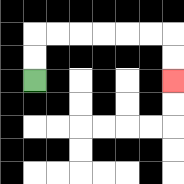{'start': '[1, 3]', 'end': '[7, 3]', 'path_directions': 'U,U,R,R,R,R,R,R,D,D', 'path_coordinates': '[[1, 3], [1, 2], [1, 1], [2, 1], [3, 1], [4, 1], [5, 1], [6, 1], [7, 1], [7, 2], [7, 3]]'}